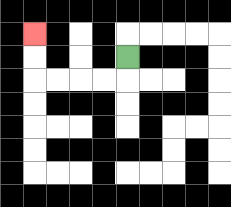{'start': '[5, 2]', 'end': '[1, 1]', 'path_directions': 'D,L,L,L,L,U,U', 'path_coordinates': '[[5, 2], [5, 3], [4, 3], [3, 3], [2, 3], [1, 3], [1, 2], [1, 1]]'}